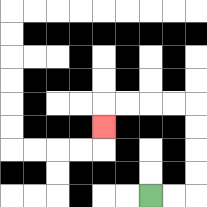{'start': '[6, 8]', 'end': '[4, 5]', 'path_directions': 'R,R,U,U,U,U,L,L,L,L,D', 'path_coordinates': '[[6, 8], [7, 8], [8, 8], [8, 7], [8, 6], [8, 5], [8, 4], [7, 4], [6, 4], [5, 4], [4, 4], [4, 5]]'}